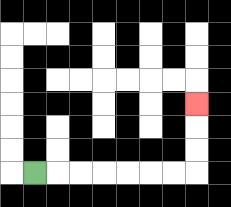{'start': '[1, 7]', 'end': '[8, 4]', 'path_directions': 'R,R,R,R,R,R,R,U,U,U', 'path_coordinates': '[[1, 7], [2, 7], [3, 7], [4, 7], [5, 7], [6, 7], [7, 7], [8, 7], [8, 6], [8, 5], [8, 4]]'}